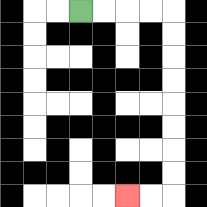{'start': '[3, 0]', 'end': '[5, 8]', 'path_directions': 'R,R,R,R,D,D,D,D,D,D,D,D,L,L', 'path_coordinates': '[[3, 0], [4, 0], [5, 0], [6, 0], [7, 0], [7, 1], [7, 2], [7, 3], [7, 4], [7, 5], [7, 6], [7, 7], [7, 8], [6, 8], [5, 8]]'}